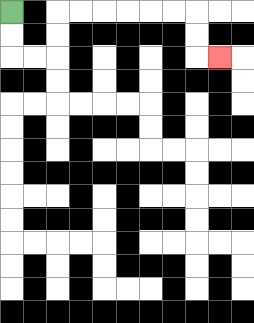{'start': '[0, 0]', 'end': '[9, 2]', 'path_directions': 'D,D,R,R,U,U,R,R,R,R,R,R,D,D,R', 'path_coordinates': '[[0, 0], [0, 1], [0, 2], [1, 2], [2, 2], [2, 1], [2, 0], [3, 0], [4, 0], [5, 0], [6, 0], [7, 0], [8, 0], [8, 1], [8, 2], [9, 2]]'}